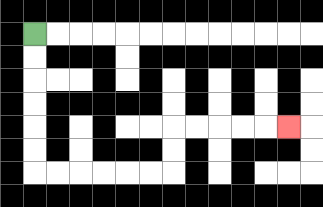{'start': '[1, 1]', 'end': '[12, 5]', 'path_directions': 'D,D,D,D,D,D,R,R,R,R,R,R,U,U,R,R,R,R,R', 'path_coordinates': '[[1, 1], [1, 2], [1, 3], [1, 4], [1, 5], [1, 6], [1, 7], [2, 7], [3, 7], [4, 7], [5, 7], [6, 7], [7, 7], [7, 6], [7, 5], [8, 5], [9, 5], [10, 5], [11, 5], [12, 5]]'}